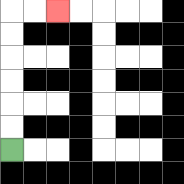{'start': '[0, 6]', 'end': '[2, 0]', 'path_directions': 'U,U,U,U,U,U,R,R', 'path_coordinates': '[[0, 6], [0, 5], [0, 4], [0, 3], [0, 2], [0, 1], [0, 0], [1, 0], [2, 0]]'}